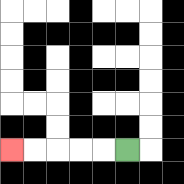{'start': '[5, 6]', 'end': '[0, 6]', 'path_directions': 'L,L,L,L,L', 'path_coordinates': '[[5, 6], [4, 6], [3, 6], [2, 6], [1, 6], [0, 6]]'}